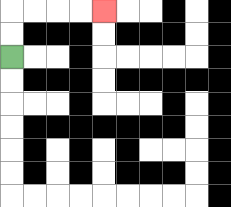{'start': '[0, 2]', 'end': '[4, 0]', 'path_directions': 'U,U,R,R,R,R', 'path_coordinates': '[[0, 2], [0, 1], [0, 0], [1, 0], [2, 0], [3, 0], [4, 0]]'}